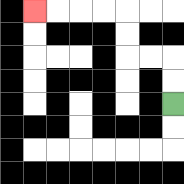{'start': '[7, 4]', 'end': '[1, 0]', 'path_directions': 'U,U,L,L,U,U,L,L,L,L', 'path_coordinates': '[[7, 4], [7, 3], [7, 2], [6, 2], [5, 2], [5, 1], [5, 0], [4, 0], [3, 0], [2, 0], [1, 0]]'}